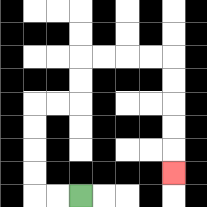{'start': '[3, 8]', 'end': '[7, 7]', 'path_directions': 'L,L,U,U,U,U,R,R,U,U,R,R,R,R,D,D,D,D,D', 'path_coordinates': '[[3, 8], [2, 8], [1, 8], [1, 7], [1, 6], [1, 5], [1, 4], [2, 4], [3, 4], [3, 3], [3, 2], [4, 2], [5, 2], [6, 2], [7, 2], [7, 3], [7, 4], [7, 5], [7, 6], [7, 7]]'}